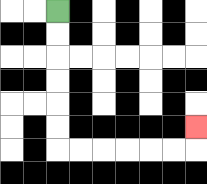{'start': '[2, 0]', 'end': '[8, 5]', 'path_directions': 'D,D,D,D,D,D,R,R,R,R,R,R,U', 'path_coordinates': '[[2, 0], [2, 1], [2, 2], [2, 3], [2, 4], [2, 5], [2, 6], [3, 6], [4, 6], [5, 6], [6, 6], [7, 6], [8, 6], [8, 5]]'}